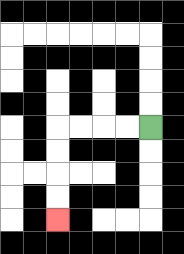{'start': '[6, 5]', 'end': '[2, 9]', 'path_directions': 'L,L,L,L,D,D,D,D', 'path_coordinates': '[[6, 5], [5, 5], [4, 5], [3, 5], [2, 5], [2, 6], [2, 7], [2, 8], [2, 9]]'}